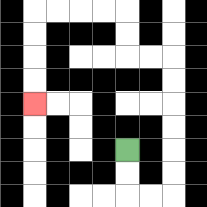{'start': '[5, 6]', 'end': '[1, 4]', 'path_directions': 'D,D,R,R,U,U,U,U,U,U,L,L,U,U,L,L,L,L,D,D,D,D', 'path_coordinates': '[[5, 6], [5, 7], [5, 8], [6, 8], [7, 8], [7, 7], [7, 6], [7, 5], [7, 4], [7, 3], [7, 2], [6, 2], [5, 2], [5, 1], [5, 0], [4, 0], [3, 0], [2, 0], [1, 0], [1, 1], [1, 2], [1, 3], [1, 4]]'}